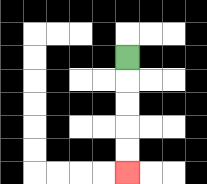{'start': '[5, 2]', 'end': '[5, 7]', 'path_directions': 'D,D,D,D,D', 'path_coordinates': '[[5, 2], [5, 3], [5, 4], [5, 5], [5, 6], [5, 7]]'}